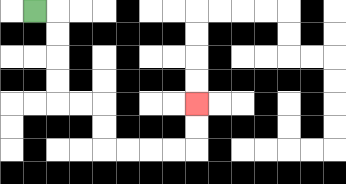{'start': '[1, 0]', 'end': '[8, 4]', 'path_directions': 'R,D,D,D,D,R,R,D,D,R,R,R,R,U,U', 'path_coordinates': '[[1, 0], [2, 0], [2, 1], [2, 2], [2, 3], [2, 4], [3, 4], [4, 4], [4, 5], [4, 6], [5, 6], [6, 6], [7, 6], [8, 6], [8, 5], [8, 4]]'}